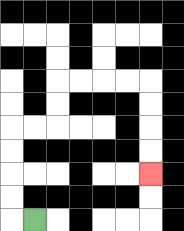{'start': '[1, 9]', 'end': '[6, 7]', 'path_directions': 'L,U,U,U,U,R,R,U,U,R,R,R,R,D,D,D,D', 'path_coordinates': '[[1, 9], [0, 9], [0, 8], [0, 7], [0, 6], [0, 5], [1, 5], [2, 5], [2, 4], [2, 3], [3, 3], [4, 3], [5, 3], [6, 3], [6, 4], [6, 5], [6, 6], [6, 7]]'}